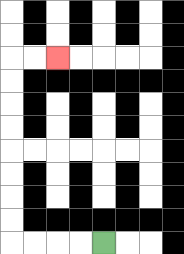{'start': '[4, 10]', 'end': '[2, 2]', 'path_directions': 'L,L,L,L,U,U,U,U,U,U,U,U,R,R', 'path_coordinates': '[[4, 10], [3, 10], [2, 10], [1, 10], [0, 10], [0, 9], [0, 8], [0, 7], [0, 6], [0, 5], [0, 4], [0, 3], [0, 2], [1, 2], [2, 2]]'}